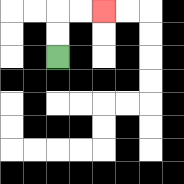{'start': '[2, 2]', 'end': '[4, 0]', 'path_directions': 'U,U,R,R', 'path_coordinates': '[[2, 2], [2, 1], [2, 0], [3, 0], [4, 0]]'}